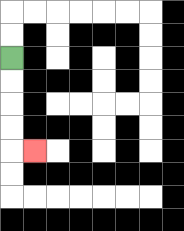{'start': '[0, 2]', 'end': '[1, 6]', 'path_directions': 'D,D,D,D,R', 'path_coordinates': '[[0, 2], [0, 3], [0, 4], [0, 5], [0, 6], [1, 6]]'}